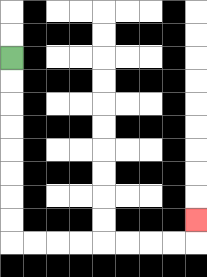{'start': '[0, 2]', 'end': '[8, 9]', 'path_directions': 'D,D,D,D,D,D,D,D,R,R,R,R,R,R,R,R,U', 'path_coordinates': '[[0, 2], [0, 3], [0, 4], [0, 5], [0, 6], [0, 7], [0, 8], [0, 9], [0, 10], [1, 10], [2, 10], [3, 10], [4, 10], [5, 10], [6, 10], [7, 10], [8, 10], [8, 9]]'}